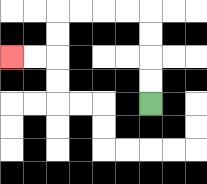{'start': '[6, 4]', 'end': '[0, 2]', 'path_directions': 'U,U,U,U,L,L,L,L,D,D,L,L', 'path_coordinates': '[[6, 4], [6, 3], [6, 2], [6, 1], [6, 0], [5, 0], [4, 0], [3, 0], [2, 0], [2, 1], [2, 2], [1, 2], [0, 2]]'}